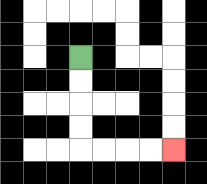{'start': '[3, 2]', 'end': '[7, 6]', 'path_directions': 'D,D,D,D,R,R,R,R', 'path_coordinates': '[[3, 2], [3, 3], [3, 4], [3, 5], [3, 6], [4, 6], [5, 6], [6, 6], [7, 6]]'}